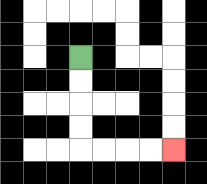{'start': '[3, 2]', 'end': '[7, 6]', 'path_directions': 'D,D,D,D,R,R,R,R', 'path_coordinates': '[[3, 2], [3, 3], [3, 4], [3, 5], [3, 6], [4, 6], [5, 6], [6, 6], [7, 6]]'}